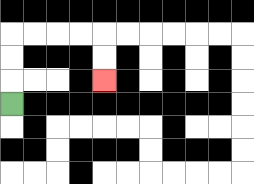{'start': '[0, 4]', 'end': '[4, 3]', 'path_directions': 'U,U,U,R,R,R,R,D,D', 'path_coordinates': '[[0, 4], [0, 3], [0, 2], [0, 1], [1, 1], [2, 1], [3, 1], [4, 1], [4, 2], [4, 3]]'}